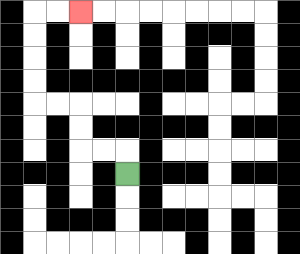{'start': '[5, 7]', 'end': '[3, 0]', 'path_directions': 'U,L,L,U,U,L,L,U,U,U,U,R,R', 'path_coordinates': '[[5, 7], [5, 6], [4, 6], [3, 6], [3, 5], [3, 4], [2, 4], [1, 4], [1, 3], [1, 2], [1, 1], [1, 0], [2, 0], [3, 0]]'}